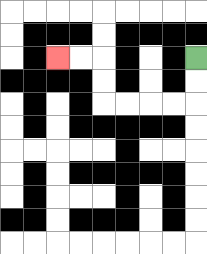{'start': '[8, 2]', 'end': '[2, 2]', 'path_directions': 'D,D,L,L,L,L,U,U,L,L', 'path_coordinates': '[[8, 2], [8, 3], [8, 4], [7, 4], [6, 4], [5, 4], [4, 4], [4, 3], [4, 2], [3, 2], [2, 2]]'}